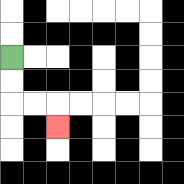{'start': '[0, 2]', 'end': '[2, 5]', 'path_directions': 'D,D,R,R,D', 'path_coordinates': '[[0, 2], [0, 3], [0, 4], [1, 4], [2, 4], [2, 5]]'}